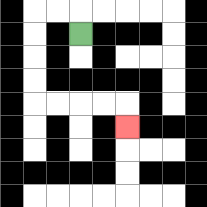{'start': '[3, 1]', 'end': '[5, 5]', 'path_directions': 'U,L,L,D,D,D,D,R,R,R,R,D', 'path_coordinates': '[[3, 1], [3, 0], [2, 0], [1, 0], [1, 1], [1, 2], [1, 3], [1, 4], [2, 4], [3, 4], [4, 4], [5, 4], [5, 5]]'}